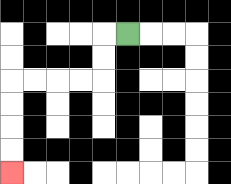{'start': '[5, 1]', 'end': '[0, 7]', 'path_directions': 'L,D,D,L,L,L,L,D,D,D,D', 'path_coordinates': '[[5, 1], [4, 1], [4, 2], [4, 3], [3, 3], [2, 3], [1, 3], [0, 3], [0, 4], [0, 5], [0, 6], [0, 7]]'}